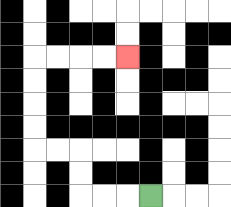{'start': '[6, 8]', 'end': '[5, 2]', 'path_directions': 'L,L,L,U,U,L,L,U,U,U,U,R,R,R,R', 'path_coordinates': '[[6, 8], [5, 8], [4, 8], [3, 8], [3, 7], [3, 6], [2, 6], [1, 6], [1, 5], [1, 4], [1, 3], [1, 2], [2, 2], [3, 2], [4, 2], [5, 2]]'}